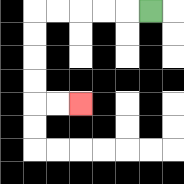{'start': '[6, 0]', 'end': '[3, 4]', 'path_directions': 'L,L,L,L,L,D,D,D,D,R,R', 'path_coordinates': '[[6, 0], [5, 0], [4, 0], [3, 0], [2, 0], [1, 0], [1, 1], [1, 2], [1, 3], [1, 4], [2, 4], [3, 4]]'}